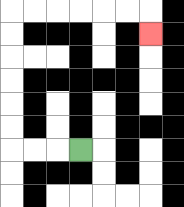{'start': '[3, 6]', 'end': '[6, 1]', 'path_directions': 'L,L,L,U,U,U,U,U,U,R,R,R,R,R,R,D', 'path_coordinates': '[[3, 6], [2, 6], [1, 6], [0, 6], [0, 5], [0, 4], [0, 3], [0, 2], [0, 1], [0, 0], [1, 0], [2, 0], [3, 0], [4, 0], [5, 0], [6, 0], [6, 1]]'}